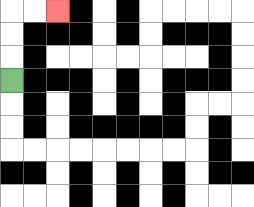{'start': '[0, 3]', 'end': '[2, 0]', 'path_directions': 'U,U,U,R,R', 'path_coordinates': '[[0, 3], [0, 2], [0, 1], [0, 0], [1, 0], [2, 0]]'}